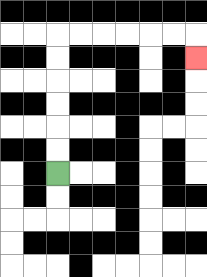{'start': '[2, 7]', 'end': '[8, 2]', 'path_directions': 'U,U,U,U,U,U,R,R,R,R,R,R,D', 'path_coordinates': '[[2, 7], [2, 6], [2, 5], [2, 4], [2, 3], [2, 2], [2, 1], [3, 1], [4, 1], [5, 1], [6, 1], [7, 1], [8, 1], [8, 2]]'}